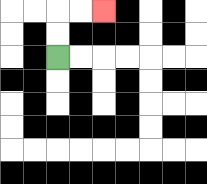{'start': '[2, 2]', 'end': '[4, 0]', 'path_directions': 'U,U,R,R', 'path_coordinates': '[[2, 2], [2, 1], [2, 0], [3, 0], [4, 0]]'}